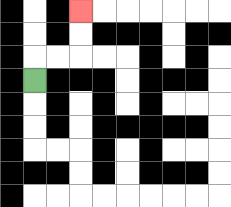{'start': '[1, 3]', 'end': '[3, 0]', 'path_directions': 'U,R,R,U,U', 'path_coordinates': '[[1, 3], [1, 2], [2, 2], [3, 2], [3, 1], [3, 0]]'}